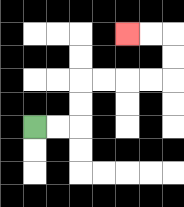{'start': '[1, 5]', 'end': '[5, 1]', 'path_directions': 'R,R,U,U,R,R,R,R,U,U,L,L', 'path_coordinates': '[[1, 5], [2, 5], [3, 5], [3, 4], [3, 3], [4, 3], [5, 3], [6, 3], [7, 3], [7, 2], [7, 1], [6, 1], [5, 1]]'}